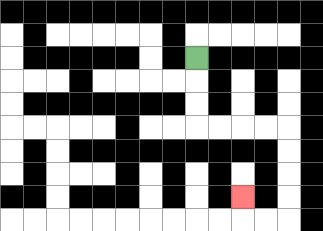{'start': '[8, 2]', 'end': '[10, 8]', 'path_directions': 'D,D,D,R,R,R,R,D,D,D,D,L,L,U', 'path_coordinates': '[[8, 2], [8, 3], [8, 4], [8, 5], [9, 5], [10, 5], [11, 5], [12, 5], [12, 6], [12, 7], [12, 8], [12, 9], [11, 9], [10, 9], [10, 8]]'}